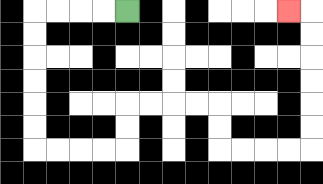{'start': '[5, 0]', 'end': '[12, 0]', 'path_directions': 'L,L,L,L,D,D,D,D,D,D,R,R,R,R,U,U,R,R,R,R,D,D,R,R,R,R,U,U,U,U,U,U,L', 'path_coordinates': '[[5, 0], [4, 0], [3, 0], [2, 0], [1, 0], [1, 1], [1, 2], [1, 3], [1, 4], [1, 5], [1, 6], [2, 6], [3, 6], [4, 6], [5, 6], [5, 5], [5, 4], [6, 4], [7, 4], [8, 4], [9, 4], [9, 5], [9, 6], [10, 6], [11, 6], [12, 6], [13, 6], [13, 5], [13, 4], [13, 3], [13, 2], [13, 1], [13, 0], [12, 0]]'}